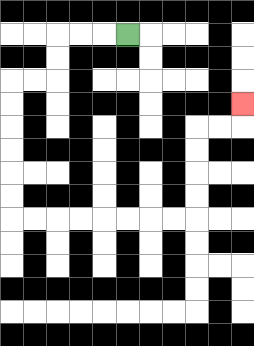{'start': '[5, 1]', 'end': '[10, 4]', 'path_directions': 'L,L,L,D,D,L,L,D,D,D,D,D,D,R,R,R,R,R,R,R,R,U,U,U,U,R,R,U', 'path_coordinates': '[[5, 1], [4, 1], [3, 1], [2, 1], [2, 2], [2, 3], [1, 3], [0, 3], [0, 4], [0, 5], [0, 6], [0, 7], [0, 8], [0, 9], [1, 9], [2, 9], [3, 9], [4, 9], [5, 9], [6, 9], [7, 9], [8, 9], [8, 8], [8, 7], [8, 6], [8, 5], [9, 5], [10, 5], [10, 4]]'}